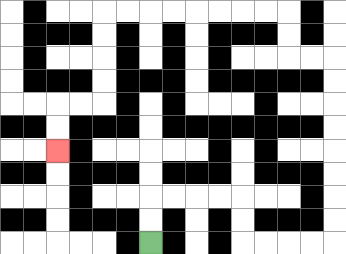{'start': '[6, 10]', 'end': '[2, 6]', 'path_directions': 'U,U,R,R,R,R,D,D,R,R,R,R,U,U,U,U,U,U,U,U,L,L,U,U,L,L,L,L,L,L,L,L,D,D,D,D,L,L,D,D', 'path_coordinates': '[[6, 10], [6, 9], [6, 8], [7, 8], [8, 8], [9, 8], [10, 8], [10, 9], [10, 10], [11, 10], [12, 10], [13, 10], [14, 10], [14, 9], [14, 8], [14, 7], [14, 6], [14, 5], [14, 4], [14, 3], [14, 2], [13, 2], [12, 2], [12, 1], [12, 0], [11, 0], [10, 0], [9, 0], [8, 0], [7, 0], [6, 0], [5, 0], [4, 0], [4, 1], [4, 2], [4, 3], [4, 4], [3, 4], [2, 4], [2, 5], [2, 6]]'}